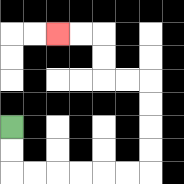{'start': '[0, 5]', 'end': '[2, 1]', 'path_directions': 'D,D,R,R,R,R,R,R,U,U,U,U,L,L,U,U,L,L', 'path_coordinates': '[[0, 5], [0, 6], [0, 7], [1, 7], [2, 7], [3, 7], [4, 7], [5, 7], [6, 7], [6, 6], [6, 5], [6, 4], [6, 3], [5, 3], [4, 3], [4, 2], [4, 1], [3, 1], [2, 1]]'}